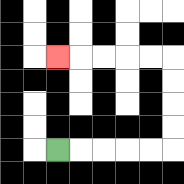{'start': '[2, 6]', 'end': '[2, 2]', 'path_directions': 'R,R,R,R,R,U,U,U,U,L,L,L,L,L', 'path_coordinates': '[[2, 6], [3, 6], [4, 6], [5, 6], [6, 6], [7, 6], [7, 5], [7, 4], [7, 3], [7, 2], [6, 2], [5, 2], [4, 2], [3, 2], [2, 2]]'}